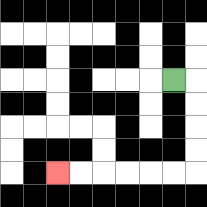{'start': '[7, 3]', 'end': '[2, 7]', 'path_directions': 'R,D,D,D,D,L,L,L,L,L,L', 'path_coordinates': '[[7, 3], [8, 3], [8, 4], [8, 5], [8, 6], [8, 7], [7, 7], [6, 7], [5, 7], [4, 7], [3, 7], [2, 7]]'}